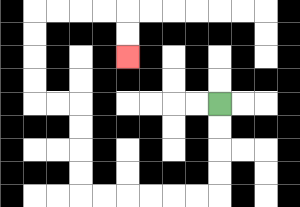{'start': '[9, 4]', 'end': '[5, 2]', 'path_directions': 'D,D,D,D,L,L,L,L,L,L,U,U,U,U,L,L,U,U,U,U,R,R,R,R,D,D', 'path_coordinates': '[[9, 4], [9, 5], [9, 6], [9, 7], [9, 8], [8, 8], [7, 8], [6, 8], [5, 8], [4, 8], [3, 8], [3, 7], [3, 6], [3, 5], [3, 4], [2, 4], [1, 4], [1, 3], [1, 2], [1, 1], [1, 0], [2, 0], [3, 0], [4, 0], [5, 0], [5, 1], [5, 2]]'}